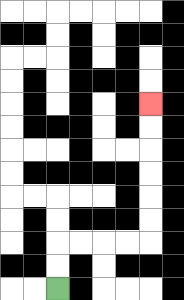{'start': '[2, 12]', 'end': '[6, 4]', 'path_directions': 'U,U,R,R,R,R,U,U,U,U,U,U', 'path_coordinates': '[[2, 12], [2, 11], [2, 10], [3, 10], [4, 10], [5, 10], [6, 10], [6, 9], [6, 8], [6, 7], [6, 6], [6, 5], [6, 4]]'}